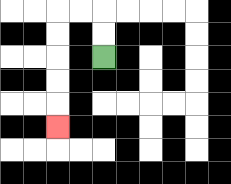{'start': '[4, 2]', 'end': '[2, 5]', 'path_directions': 'U,U,L,L,D,D,D,D,D', 'path_coordinates': '[[4, 2], [4, 1], [4, 0], [3, 0], [2, 0], [2, 1], [2, 2], [2, 3], [2, 4], [2, 5]]'}